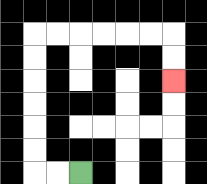{'start': '[3, 7]', 'end': '[7, 3]', 'path_directions': 'L,L,U,U,U,U,U,U,R,R,R,R,R,R,D,D', 'path_coordinates': '[[3, 7], [2, 7], [1, 7], [1, 6], [1, 5], [1, 4], [1, 3], [1, 2], [1, 1], [2, 1], [3, 1], [4, 1], [5, 1], [6, 1], [7, 1], [7, 2], [7, 3]]'}